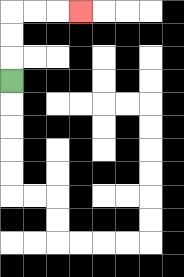{'start': '[0, 3]', 'end': '[3, 0]', 'path_directions': 'U,U,U,R,R,R', 'path_coordinates': '[[0, 3], [0, 2], [0, 1], [0, 0], [1, 0], [2, 0], [3, 0]]'}